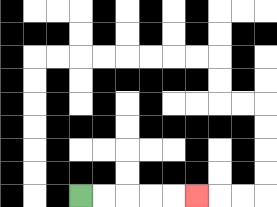{'start': '[3, 8]', 'end': '[8, 8]', 'path_directions': 'R,R,R,R,R', 'path_coordinates': '[[3, 8], [4, 8], [5, 8], [6, 8], [7, 8], [8, 8]]'}